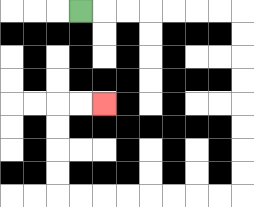{'start': '[3, 0]', 'end': '[4, 4]', 'path_directions': 'R,R,R,R,R,R,R,D,D,D,D,D,D,D,D,L,L,L,L,L,L,L,L,U,U,U,U,R,R', 'path_coordinates': '[[3, 0], [4, 0], [5, 0], [6, 0], [7, 0], [8, 0], [9, 0], [10, 0], [10, 1], [10, 2], [10, 3], [10, 4], [10, 5], [10, 6], [10, 7], [10, 8], [9, 8], [8, 8], [7, 8], [6, 8], [5, 8], [4, 8], [3, 8], [2, 8], [2, 7], [2, 6], [2, 5], [2, 4], [3, 4], [4, 4]]'}